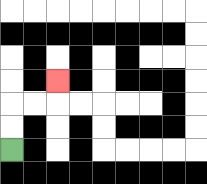{'start': '[0, 6]', 'end': '[2, 3]', 'path_directions': 'U,U,R,R,U', 'path_coordinates': '[[0, 6], [0, 5], [0, 4], [1, 4], [2, 4], [2, 3]]'}